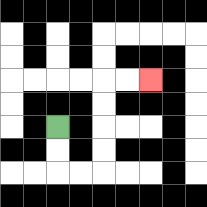{'start': '[2, 5]', 'end': '[6, 3]', 'path_directions': 'D,D,R,R,U,U,U,U,R,R', 'path_coordinates': '[[2, 5], [2, 6], [2, 7], [3, 7], [4, 7], [4, 6], [4, 5], [4, 4], [4, 3], [5, 3], [6, 3]]'}